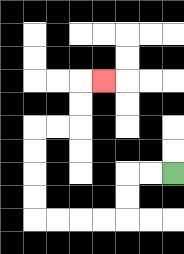{'start': '[7, 7]', 'end': '[4, 3]', 'path_directions': 'L,L,D,D,L,L,L,L,U,U,U,U,R,R,U,U,R', 'path_coordinates': '[[7, 7], [6, 7], [5, 7], [5, 8], [5, 9], [4, 9], [3, 9], [2, 9], [1, 9], [1, 8], [1, 7], [1, 6], [1, 5], [2, 5], [3, 5], [3, 4], [3, 3], [4, 3]]'}